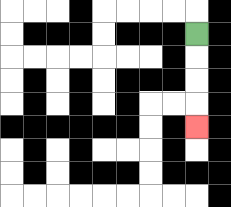{'start': '[8, 1]', 'end': '[8, 5]', 'path_directions': 'D,D,D,D', 'path_coordinates': '[[8, 1], [8, 2], [8, 3], [8, 4], [8, 5]]'}